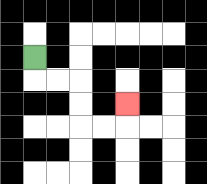{'start': '[1, 2]', 'end': '[5, 4]', 'path_directions': 'D,R,R,D,D,R,R,U', 'path_coordinates': '[[1, 2], [1, 3], [2, 3], [3, 3], [3, 4], [3, 5], [4, 5], [5, 5], [5, 4]]'}